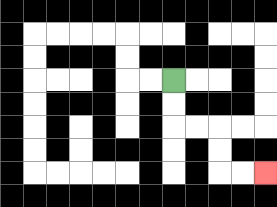{'start': '[7, 3]', 'end': '[11, 7]', 'path_directions': 'D,D,R,R,D,D,R,R', 'path_coordinates': '[[7, 3], [7, 4], [7, 5], [8, 5], [9, 5], [9, 6], [9, 7], [10, 7], [11, 7]]'}